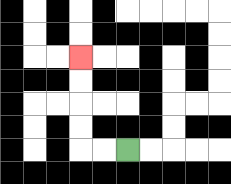{'start': '[5, 6]', 'end': '[3, 2]', 'path_directions': 'L,L,U,U,U,U', 'path_coordinates': '[[5, 6], [4, 6], [3, 6], [3, 5], [3, 4], [3, 3], [3, 2]]'}